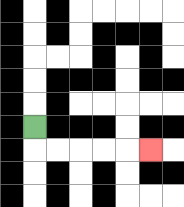{'start': '[1, 5]', 'end': '[6, 6]', 'path_directions': 'D,R,R,R,R,R', 'path_coordinates': '[[1, 5], [1, 6], [2, 6], [3, 6], [4, 6], [5, 6], [6, 6]]'}